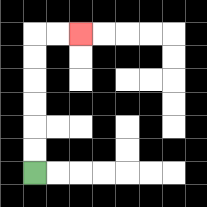{'start': '[1, 7]', 'end': '[3, 1]', 'path_directions': 'U,U,U,U,U,U,R,R', 'path_coordinates': '[[1, 7], [1, 6], [1, 5], [1, 4], [1, 3], [1, 2], [1, 1], [2, 1], [3, 1]]'}